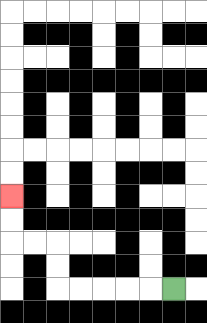{'start': '[7, 12]', 'end': '[0, 8]', 'path_directions': 'L,L,L,L,L,U,U,L,L,U,U', 'path_coordinates': '[[7, 12], [6, 12], [5, 12], [4, 12], [3, 12], [2, 12], [2, 11], [2, 10], [1, 10], [0, 10], [0, 9], [0, 8]]'}